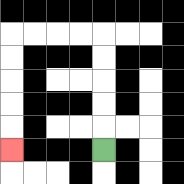{'start': '[4, 6]', 'end': '[0, 6]', 'path_directions': 'U,U,U,U,U,L,L,L,L,D,D,D,D,D', 'path_coordinates': '[[4, 6], [4, 5], [4, 4], [4, 3], [4, 2], [4, 1], [3, 1], [2, 1], [1, 1], [0, 1], [0, 2], [0, 3], [0, 4], [0, 5], [0, 6]]'}